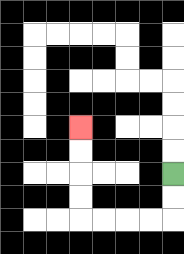{'start': '[7, 7]', 'end': '[3, 5]', 'path_directions': 'D,D,L,L,L,L,U,U,U,U', 'path_coordinates': '[[7, 7], [7, 8], [7, 9], [6, 9], [5, 9], [4, 9], [3, 9], [3, 8], [3, 7], [3, 6], [3, 5]]'}